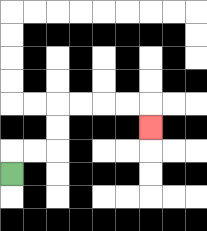{'start': '[0, 7]', 'end': '[6, 5]', 'path_directions': 'U,R,R,U,U,R,R,R,R,D', 'path_coordinates': '[[0, 7], [0, 6], [1, 6], [2, 6], [2, 5], [2, 4], [3, 4], [4, 4], [5, 4], [6, 4], [6, 5]]'}